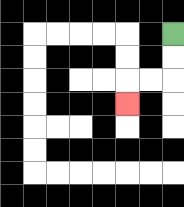{'start': '[7, 1]', 'end': '[5, 4]', 'path_directions': 'D,D,L,L,D', 'path_coordinates': '[[7, 1], [7, 2], [7, 3], [6, 3], [5, 3], [5, 4]]'}